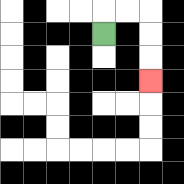{'start': '[4, 1]', 'end': '[6, 3]', 'path_directions': 'U,R,R,D,D,D', 'path_coordinates': '[[4, 1], [4, 0], [5, 0], [6, 0], [6, 1], [6, 2], [6, 3]]'}